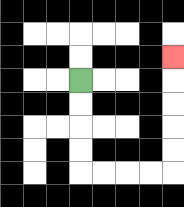{'start': '[3, 3]', 'end': '[7, 2]', 'path_directions': 'D,D,D,D,R,R,R,R,U,U,U,U,U', 'path_coordinates': '[[3, 3], [3, 4], [3, 5], [3, 6], [3, 7], [4, 7], [5, 7], [6, 7], [7, 7], [7, 6], [7, 5], [7, 4], [7, 3], [7, 2]]'}